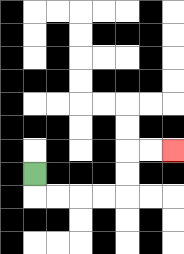{'start': '[1, 7]', 'end': '[7, 6]', 'path_directions': 'D,R,R,R,R,U,U,R,R', 'path_coordinates': '[[1, 7], [1, 8], [2, 8], [3, 8], [4, 8], [5, 8], [5, 7], [5, 6], [6, 6], [7, 6]]'}